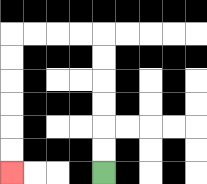{'start': '[4, 7]', 'end': '[0, 7]', 'path_directions': 'U,U,U,U,U,U,L,L,L,L,D,D,D,D,D,D', 'path_coordinates': '[[4, 7], [4, 6], [4, 5], [4, 4], [4, 3], [4, 2], [4, 1], [3, 1], [2, 1], [1, 1], [0, 1], [0, 2], [0, 3], [0, 4], [0, 5], [0, 6], [0, 7]]'}